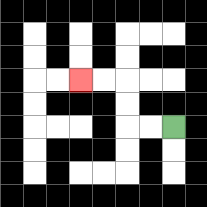{'start': '[7, 5]', 'end': '[3, 3]', 'path_directions': 'L,L,U,U,L,L', 'path_coordinates': '[[7, 5], [6, 5], [5, 5], [5, 4], [5, 3], [4, 3], [3, 3]]'}